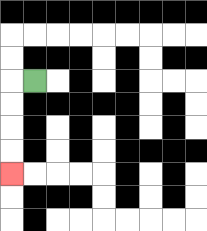{'start': '[1, 3]', 'end': '[0, 7]', 'path_directions': 'L,D,D,D,D', 'path_coordinates': '[[1, 3], [0, 3], [0, 4], [0, 5], [0, 6], [0, 7]]'}